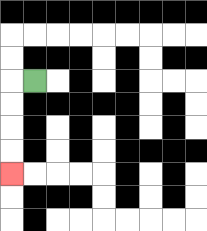{'start': '[1, 3]', 'end': '[0, 7]', 'path_directions': 'L,D,D,D,D', 'path_coordinates': '[[1, 3], [0, 3], [0, 4], [0, 5], [0, 6], [0, 7]]'}